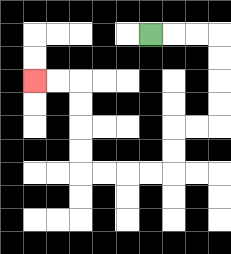{'start': '[6, 1]', 'end': '[1, 3]', 'path_directions': 'R,R,R,D,D,D,D,L,L,D,D,L,L,L,L,U,U,U,U,L,L', 'path_coordinates': '[[6, 1], [7, 1], [8, 1], [9, 1], [9, 2], [9, 3], [9, 4], [9, 5], [8, 5], [7, 5], [7, 6], [7, 7], [6, 7], [5, 7], [4, 7], [3, 7], [3, 6], [3, 5], [3, 4], [3, 3], [2, 3], [1, 3]]'}